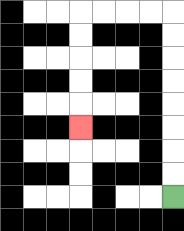{'start': '[7, 8]', 'end': '[3, 5]', 'path_directions': 'U,U,U,U,U,U,U,U,L,L,L,L,D,D,D,D,D', 'path_coordinates': '[[7, 8], [7, 7], [7, 6], [7, 5], [7, 4], [7, 3], [7, 2], [7, 1], [7, 0], [6, 0], [5, 0], [4, 0], [3, 0], [3, 1], [3, 2], [3, 3], [3, 4], [3, 5]]'}